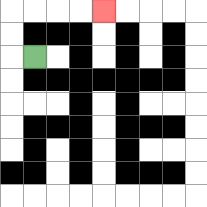{'start': '[1, 2]', 'end': '[4, 0]', 'path_directions': 'L,U,U,R,R,R,R', 'path_coordinates': '[[1, 2], [0, 2], [0, 1], [0, 0], [1, 0], [2, 0], [3, 0], [4, 0]]'}